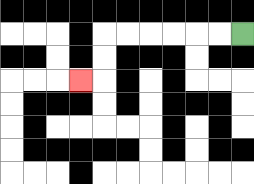{'start': '[10, 1]', 'end': '[3, 3]', 'path_directions': 'L,L,L,L,L,L,D,D,L', 'path_coordinates': '[[10, 1], [9, 1], [8, 1], [7, 1], [6, 1], [5, 1], [4, 1], [4, 2], [4, 3], [3, 3]]'}